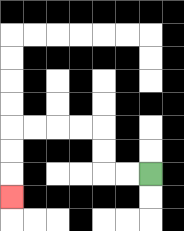{'start': '[6, 7]', 'end': '[0, 8]', 'path_directions': 'L,L,U,U,L,L,L,L,D,D,D', 'path_coordinates': '[[6, 7], [5, 7], [4, 7], [4, 6], [4, 5], [3, 5], [2, 5], [1, 5], [0, 5], [0, 6], [0, 7], [0, 8]]'}